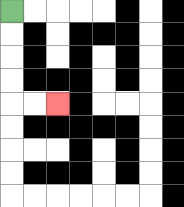{'start': '[0, 0]', 'end': '[2, 4]', 'path_directions': 'D,D,D,D,R,R', 'path_coordinates': '[[0, 0], [0, 1], [0, 2], [0, 3], [0, 4], [1, 4], [2, 4]]'}